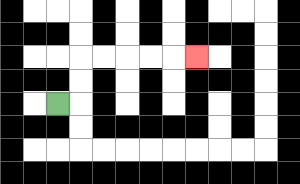{'start': '[2, 4]', 'end': '[8, 2]', 'path_directions': 'R,U,U,R,R,R,R,R', 'path_coordinates': '[[2, 4], [3, 4], [3, 3], [3, 2], [4, 2], [5, 2], [6, 2], [7, 2], [8, 2]]'}